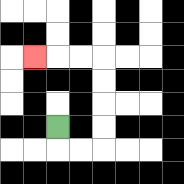{'start': '[2, 5]', 'end': '[1, 2]', 'path_directions': 'D,R,R,U,U,U,U,L,L,L', 'path_coordinates': '[[2, 5], [2, 6], [3, 6], [4, 6], [4, 5], [4, 4], [4, 3], [4, 2], [3, 2], [2, 2], [1, 2]]'}